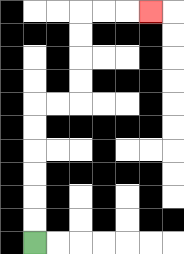{'start': '[1, 10]', 'end': '[6, 0]', 'path_directions': 'U,U,U,U,U,U,R,R,U,U,U,U,R,R,R', 'path_coordinates': '[[1, 10], [1, 9], [1, 8], [1, 7], [1, 6], [1, 5], [1, 4], [2, 4], [3, 4], [3, 3], [3, 2], [3, 1], [3, 0], [4, 0], [5, 0], [6, 0]]'}